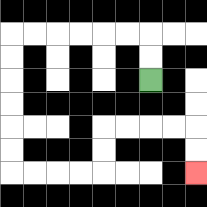{'start': '[6, 3]', 'end': '[8, 7]', 'path_directions': 'U,U,L,L,L,L,L,L,D,D,D,D,D,D,R,R,R,R,U,U,R,R,R,R,D,D', 'path_coordinates': '[[6, 3], [6, 2], [6, 1], [5, 1], [4, 1], [3, 1], [2, 1], [1, 1], [0, 1], [0, 2], [0, 3], [0, 4], [0, 5], [0, 6], [0, 7], [1, 7], [2, 7], [3, 7], [4, 7], [4, 6], [4, 5], [5, 5], [6, 5], [7, 5], [8, 5], [8, 6], [8, 7]]'}